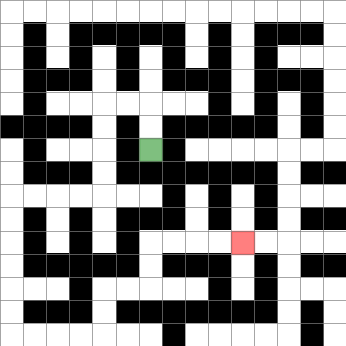{'start': '[6, 6]', 'end': '[10, 10]', 'path_directions': 'U,U,L,L,D,D,D,D,L,L,L,L,D,D,D,D,D,D,R,R,R,R,U,U,R,R,U,U,R,R,R,R', 'path_coordinates': '[[6, 6], [6, 5], [6, 4], [5, 4], [4, 4], [4, 5], [4, 6], [4, 7], [4, 8], [3, 8], [2, 8], [1, 8], [0, 8], [0, 9], [0, 10], [0, 11], [0, 12], [0, 13], [0, 14], [1, 14], [2, 14], [3, 14], [4, 14], [4, 13], [4, 12], [5, 12], [6, 12], [6, 11], [6, 10], [7, 10], [8, 10], [9, 10], [10, 10]]'}